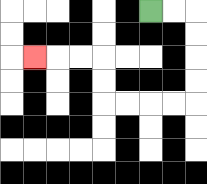{'start': '[6, 0]', 'end': '[1, 2]', 'path_directions': 'R,R,D,D,D,D,L,L,L,L,U,U,L,L,L', 'path_coordinates': '[[6, 0], [7, 0], [8, 0], [8, 1], [8, 2], [8, 3], [8, 4], [7, 4], [6, 4], [5, 4], [4, 4], [4, 3], [4, 2], [3, 2], [2, 2], [1, 2]]'}